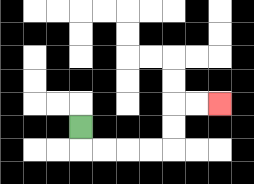{'start': '[3, 5]', 'end': '[9, 4]', 'path_directions': 'D,R,R,R,R,U,U,R,R', 'path_coordinates': '[[3, 5], [3, 6], [4, 6], [5, 6], [6, 6], [7, 6], [7, 5], [7, 4], [8, 4], [9, 4]]'}